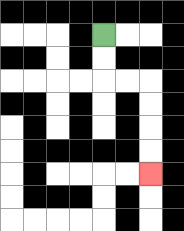{'start': '[4, 1]', 'end': '[6, 7]', 'path_directions': 'D,D,R,R,D,D,D,D', 'path_coordinates': '[[4, 1], [4, 2], [4, 3], [5, 3], [6, 3], [6, 4], [6, 5], [6, 6], [6, 7]]'}